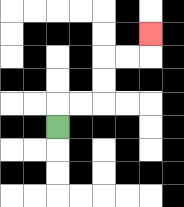{'start': '[2, 5]', 'end': '[6, 1]', 'path_directions': 'U,R,R,U,U,R,R,U', 'path_coordinates': '[[2, 5], [2, 4], [3, 4], [4, 4], [4, 3], [4, 2], [5, 2], [6, 2], [6, 1]]'}